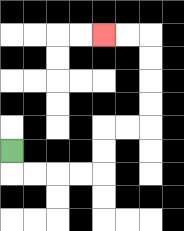{'start': '[0, 6]', 'end': '[4, 1]', 'path_directions': 'D,R,R,R,R,U,U,R,R,U,U,U,U,L,L', 'path_coordinates': '[[0, 6], [0, 7], [1, 7], [2, 7], [3, 7], [4, 7], [4, 6], [4, 5], [5, 5], [6, 5], [6, 4], [6, 3], [6, 2], [6, 1], [5, 1], [4, 1]]'}